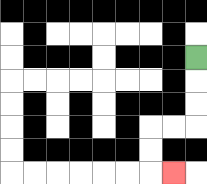{'start': '[8, 2]', 'end': '[7, 7]', 'path_directions': 'D,D,D,L,L,D,D,R', 'path_coordinates': '[[8, 2], [8, 3], [8, 4], [8, 5], [7, 5], [6, 5], [6, 6], [6, 7], [7, 7]]'}